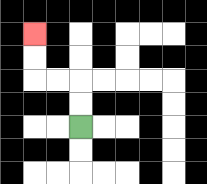{'start': '[3, 5]', 'end': '[1, 1]', 'path_directions': 'U,U,L,L,U,U', 'path_coordinates': '[[3, 5], [3, 4], [3, 3], [2, 3], [1, 3], [1, 2], [1, 1]]'}